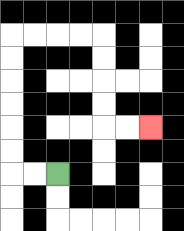{'start': '[2, 7]', 'end': '[6, 5]', 'path_directions': 'L,L,U,U,U,U,U,U,R,R,R,R,D,D,D,D,R,R', 'path_coordinates': '[[2, 7], [1, 7], [0, 7], [0, 6], [0, 5], [0, 4], [0, 3], [0, 2], [0, 1], [1, 1], [2, 1], [3, 1], [4, 1], [4, 2], [4, 3], [4, 4], [4, 5], [5, 5], [6, 5]]'}